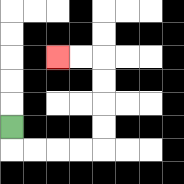{'start': '[0, 5]', 'end': '[2, 2]', 'path_directions': 'D,R,R,R,R,U,U,U,U,L,L', 'path_coordinates': '[[0, 5], [0, 6], [1, 6], [2, 6], [3, 6], [4, 6], [4, 5], [4, 4], [4, 3], [4, 2], [3, 2], [2, 2]]'}